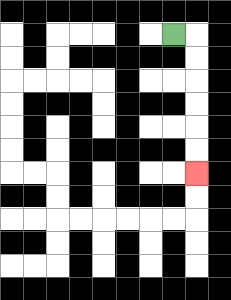{'start': '[7, 1]', 'end': '[8, 7]', 'path_directions': 'R,D,D,D,D,D,D', 'path_coordinates': '[[7, 1], [8, 1], [8, 2], [8, 3], [8, 4], [8, 5], [8, 6], [8, 7]]'}